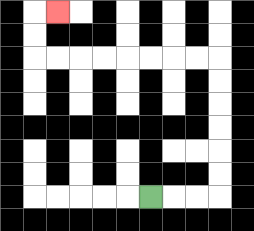{'start': '[6, 8]', 'end': '[2, 0]', 'path_directions': 'R,R,R,U,U,U,U,U,U,L,L,L,L,L,L,L,L,U,U,R', 'path_coordinates': '[[6, 8], [7, 8], [8, 8], [9, 8], [9, 7], [9, 6], [9, 5], [9, 4], [9, 3], [9, 2], [8, 2], [7, 2], [6, 2], [5, 2], [4, 2], [3, 2], [2, 2], [1, 2], [1, 1], [1, 0], [2, 0]]'}